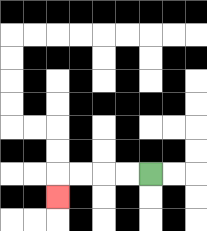{'start': '[6, 7]', 'end': '[2, 8]', 'path_directions': 'L,L,L,L,D', 'path_coordinates': '[[6, 7], [5, 7], [4, 7], [3, 7], [2, 7], [2, 8]]'}